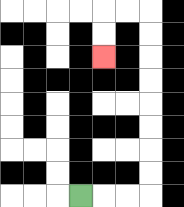{'start': '[3, 8]', 'end': '[4, 2]', 'path_directions': 'R,R,R,U,U,U,U,U,U,U,U,L,L,D,D', 'path_coordinates': '[[3, 8], [4, 8], [5, 8], [6, 8], [6, 7], [6, 6], [6, 5], [6, 4], [6, 3], [6, 2], [6, 1], [6, 0], [5, 0], [4, 0], [4, 1], [4, 2]]'}